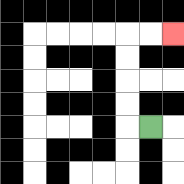{'start': '[6, 5]', 'end': '[7, 1]', 'path_directions': 'L,U,U,U,U,R,R', 'path_coordinates': '[[6, 5], [5, 5], [5, 4], [5, 3], [5, 2], [5, 1], [6, 1], [7, 1]]'}